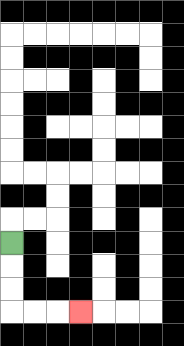{'start': '[0, 10]', 'end': '[3, 13]', 'path_directions': 'D,D,D,R,R,R', 'path_coordinates': '[[0, 10], [0, 11], [0, 12], [0, 13], [1, 13], [2, 13], [3, 13]]'}